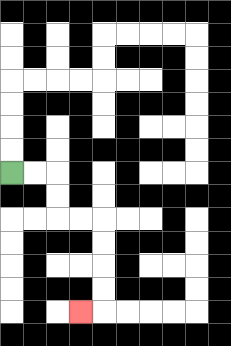{'start': '[0, 7]', 'end': '[3, 13]', 'path_directions': 'R,R,D,D,R,R,D,D,D,D,L', 'path_coordinates': '[[0, 7], [1, 7], [2, 7], [2, 8], [2, 9], [3, 9], [4, 9], [4, 10], [4, 11], [4, 12], [4, 13], [3, 13]]'}